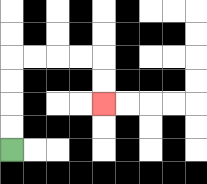{'start': '[0, 6]', 'end': '[4, 4]', 'path_directions': 'U,U,U,U,R,R,R,R,D,D', 'path_coordinates': '[[0, 6], [0, 5], [0, 4], [0, 3], [0, 2], [1, 2], [2, 2], [3, 2], [4, 2], [4, 3], [4, 4]]'}